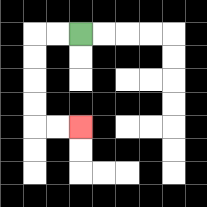{'start': '[3, 1]', 'end': '[3, 5]', 'path_directions': 'L,L,D,D,D,D,R,R', 'path_coordinates': '[[3, 1], [2, 1], [1, 1], [1, 2], [1, 3], [1, 4], [1, 5], [2, 5], [3, 5]]'}